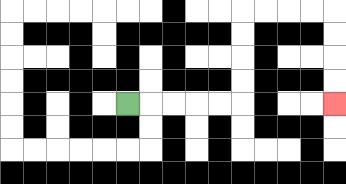{'start': '[5, 4]', 'end': '[14, 4]', 'path_directions': 'R,R,R,R,R,U,U,U,U,R,R,R,R,D,D,D,D', 'path_coordinates': '[[5, 4], [6, 4], [7, 4], [8, 4], [9, 4], [10, 4], [10, 3], [10, 2], [10, 1], [10, 0], [11, 0], [12, 0], [13, 0], [14, 0], [14, 1], [14, 2], [14, 3], [14, 4]]'}